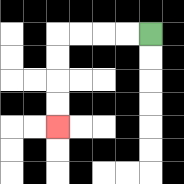{'start': '[6, 1]', 'end': '[2, 5]', 'path_directions': 'L,L,L,L,D,D,D,D', 'path_coordinates': '[[6, 1], [5, 1], [4, 1], [3, 1], [2, 1], [2, 2], [2, 3], [2, 4], [2, 5]]'}